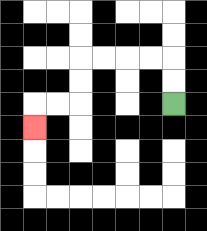{'start': '[7, 4]', 'end': '[1, 5]', 'path_directions': 'U,U,L,L,L,L,D,D,L,L,D', 'path_coordinates': '[[7, 4], [7, 3], [7, 2], [6, 2], [5, 2], [4, 2], [3, 2], [3, 3], [3, 4], [2, 4], [1, 4], [1, 5]]'}